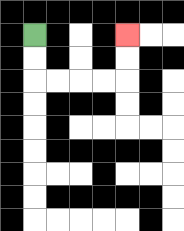{'start': '[1, 1]', 'end': '[5, 1]', 'path_directions': 'D,D,R,R,R,R,U,U', 'path_coordinates': '[[1, 1], [1, 2], [1, 3], [2, 3], [3, 3], [4, 3], [5, 3], [5, 2], [5, 1]]'}